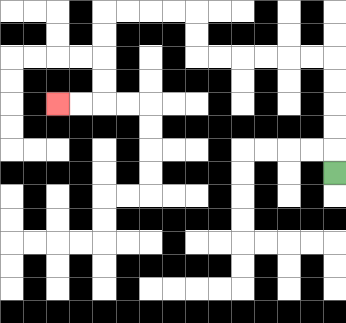{'start': '[14, 7]', 'end': '[2, 4]', 'path_directions': 'U,U,U,U,U,L,L,L,L,L,L,U,U,L,L,L,L,D,D,D,D,L,L', 'path_coordinates': '[[14, 7], [14, 6], [14, 5], [14, 4], [14, 3], [14, 2], [13, 2], [12, 2], [11, 2], [10, 2], [9, 2], [8, 2], [8, 1], [8, 0], [7, 0], [6, 0], [5, 0], [4, 0], [4, 1], [4, 2], [4, 3], [4, 4], [3, 4], [2, 4]]'}